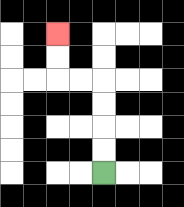{'start': '[4, 7]', 'end': '[2, 1]', 'path_directions': 'U,U,U,U,L,L,U,U', 'path_coordinates': '[[4, 7], [4, 6], [4, 5], [4, 4], [4, 3], [3, 3], [2, 3], [2, 2], [2, 1]]'}